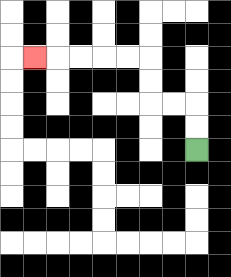{'start': '[8, 6]', 'end': '[1, 2]', 'path_directions': 'U,U,L,L,U,U,L,L,L,L,L', 'path_coordinates': '[[8, 6], [8, 5], [8, 4], [7, 4], [6, 4], [6, 3], [6, 2], [5, 2], [4, 2], [3, 2], [2, 2], [1, 2]]'}